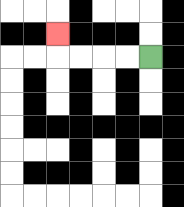{'start': '[6, 2]', 'end': '[2, 1]', 'path_directions': 'L,L,L,L,U', 'path_coordinates': '[[6, 2], [5, 2], [4, 2], [3, 2], [2, 2], [2, 1]]'}